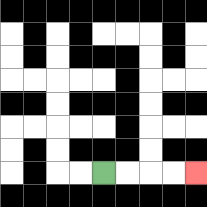{'start': '[4, 7]', 'end': '[8, 7]', 'path_directions': 'R,R,R,R', 'path_coordinates': '[[4, 7], [5, 7], [6, 7], [7, 7], [8, 7]]'}